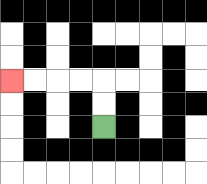{'start': '[4, 5]', 'end': '[0, 3]', 'path_directions': 'U,U,L,L,L,L', 'path_coordinates': '[[4, 5], [4, 4], [4, 3], [3, 3], [2, 3], [1, 3], [0, 3]]'}